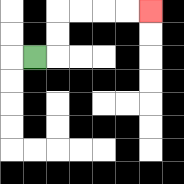{'start': '[1, 2]', 'end': '[6, 0]', 'path_directions': 'R,U,U,R,R,R,R', 'path_coordinates': '[[1, 2], [2, 2], [2, 1], [2, 0], [3, 0], [4, 0], [5, 0], [6, 0]]'}